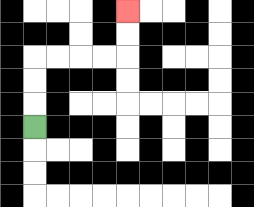{'start': '[1, 5]', 'end': '[5, 0]', 'path_directions': 'U,U,U,R,R,R,R,U,U', 'path_coordinates': '[[1, 5], [1, 4], [1, 3], [1, 2], [2, 2], [3, 2], [4, 2], [5, 2], [5, 1], [5, 0]]'}